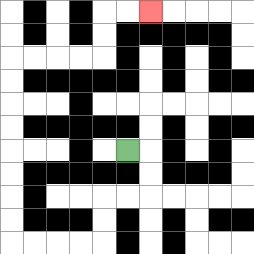{'start': '[5, 6]', 'end': '[6, 0]', 'path_directions': 'R,D,D,L,L,D,D,L,L,L,L,U,U,U,U,U,U,U,U,R,R,R,R,U,U,R,R', 'path_coordinates': '[[5, 6], [6, 6], [6, 7], [6, 8], [5, 8], [4, 8], [4, 9], [4, 10], [3, 10], [2, 10], [1, 10], [0, 10], [0, 9], [0, 8], [0, 7], [0, 6], [0, 5], [0, 4], [0, 3], [0, 2], [1, 2], [2, 2], [3, 2], [4, 2], [4, 1], [4, 0], [5, 0], [6, 0]]'}